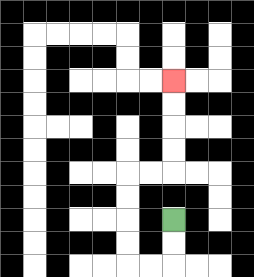{'start': '[7, 9]', 'end': '[7, 3]', 'path_directions': 'D,D,L,L,U,U,U,U,R,R,U,U,U,U', 'path_coordinates': '[[7, 9], [7, 10], [7, 11], [6, 11], [5, 11], [5, 10], [5, 9], [5, 8], [5, 7], [6, 7], [7, 7], [7, 6], [7, 5], [7, 4], [7, 3]]'}